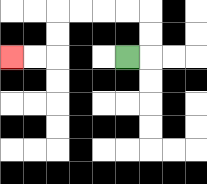{'start': '[5, 2]', 'end': '[0, 2]', 'path_directions': 'R,U,U,L,L,L,L,D,D,L,L', 'path_coordinates': '[[5, 2], [6, 2], [6, 1], [6, 0], [5, 0], [4, 0], [3, 0], [2, 0], [2, 1], [2, 2], [1, 2], [0, 2]]'}